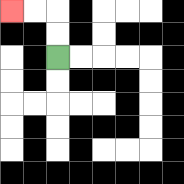{'start': '[2, 2]', 'end': '[0, 0]', 'path_directions': 'U,U,L,L', 'path_coordinates': '[[2, 2], [2, 1], [2, 0], [1, 0], [0, 0]]'}